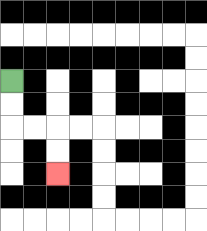{'start': '[0, 3]', 'end': '[2, 7]', 'path_directions': 'D,D,R,R,D,D', 'path_coordinates': '[[0, 3], [0, 4], [0, 5], [1, 5], [2, 5], [2, 6], [2, 7]]'}